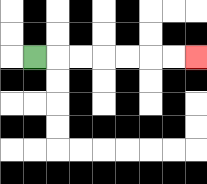{'start': '[1, 2]', 'end': '[8, 2]', 'path_directions': 'R,R,R,R,R,R,R', 'path_coordinates': '[[1, 2], [2, 2], [3, 2], [4, 2], [5, 2], [6, 2], [7, 2], [8, 2]]'}